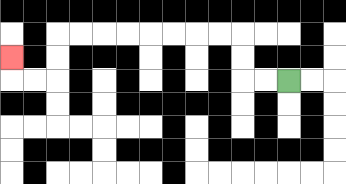{'start': '[12, 3]', 'end': '[0, 2]', 'path_directions': 'L,L,U,U,L,L,L,L,L,L,L,L,D,D,L,L,U', 'path_coordinates': '[[12, 3], [11, 3], [10, 3], [10, 2], [10, 1], [9, 1], [8, 1], [7, 1], [6, 1], [5, 1], [4, 1], [3, 1], [2, 1], [2, 2], [2, 3], [1, 3], [0, 3], [0, 2]]'}